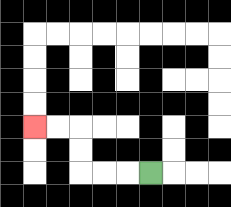{'start': '[6, 7]', 'end': '[1, 5]', 'path_directions': 'L,L,L,U,U,L,L', 'path_coordinates': '[[6, 7], [5, 7], [4, 7], [3, 7], [3, 6], [3, 5], [2, 5], [1, 5]]'}